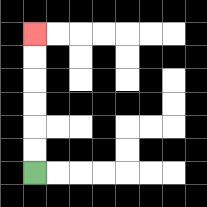{'start': '[1, 7]', 'end': '[1, 1]', 'path_directions': 'U,U,U,U,U,U', 'path_coordinates': '[[1, 7], [1, 6], [1, 5], [1, 4], [1, 3], [1, 2], [1, 1]]'}